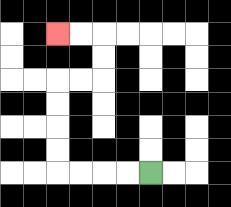{'start': '[6, 7]', 'end': '[2, 1]', 'path_directions': 'L,L,L,L,U,U,U,U,R,R,U,U,L,L', 'path_coordinates': '[[6, 7], [5, 7], [4, 7], [3, 7], [2, 7], [2, 6], [2, 5], [2, 4], [2, 3], [3, 3], [4, 3], [4, 2], [4, 1], [3, 1], [2, 1]]'}